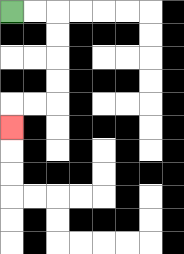{'start': '[0, 0]', 'end': '[0, 5]', 'path_directions': 'R,R,D,D,D,D,L,L,D', 'path_coordinates': '[[0, 0], [1, 0], [2, 0], [2, 1], [2, 2], [2, 3], [2, 4], [1, 4], [0, 4], [0, 5]]'}